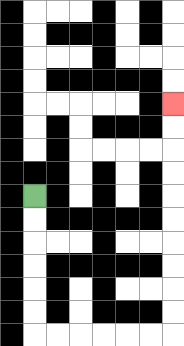{'start': '[1, 8]', 'end': '[7, 4]', 'path_directions': 'D,D,D,D,D,D,R,R,R,R,R,R,U,U,U,U,U,U,U,U,U,U', 'path_coordinates': '[[1, 8], [1, 9], [1, 10], [1, 11], [1, 12], [1, 13], [1, 14], [2, 14], [3, 14], [4, 14], [5, 14], [6, 14], [7, 14], [7, 13], [7, 12], [7, 11], [7, 10], [7, 9], [7, 8], [7, 7], [7, 6], [7, 5], [7, 4]]'}